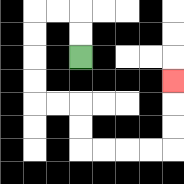{'start': '[3, 2]', 'end': '[7, 3]', 'path_directions': 'U,U,L,L,D,D,D,D,R,R,D,D,R,R,R,R,U,U,U', 'path_coordinates': '[[3, 2], [3, 1], [3, 0], [2, 0], [1, 0], [1, 1], [1, 2], [1, 3], [1, 4], [2, 4], [3, 4], [3, 5], [3, 6], [4, 6], [5, 6], [6, 6], [7, 6], [7, 5], [7, 4], [7, 3]]'}